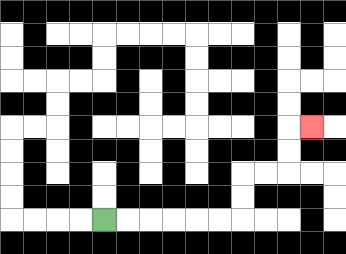{'start': '[4, 9]', 'end': '[13, 5]', 'path_directions': 'R,R,R,R,R,R,U,U,R,R,U,U,R', 'path_coordinates': '[[4, 9], [5, 9], [6, 9], [7, 9], [8, 9], [9, 9], [10, 9], [10, 8], [10, 7], [11, 7], [12, 7], [12, 6], [12, 5], [13, 5]]'}